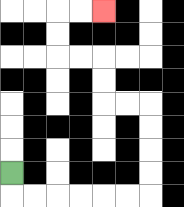{'start': '[0, 7]', 'end': '[4, 0]', 'path_directions': 'D,R,R,R,R,R,R,U,U,U,U,L,L,U,U,L,L,U,U,R,R', 'path_coordinates': '[[0, 7], [0, 8], [1, 8], [2, 8], [3, 8], [4, 8], [5, 8], [6, 8], [6, 7], [6, 6], [6, 5], [6, 4], [5, 4], [4, 4], [4, 3], [4, 2], [3, 2], [2, 2], [2, 1], [2, 0], [3, 0], [4, 0]]'}